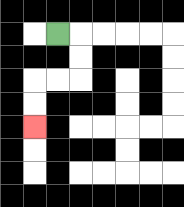{'start': '[2, 1]', 'end': '[1, 5]', 'path_directions': 'R,D,D,L,L,D,D', 'path_coordinates': '[[2, 1], [3, 1], [3, 2], [3, 3], [2, 3], [1, 3], [1, 4], [1, 5]]'}